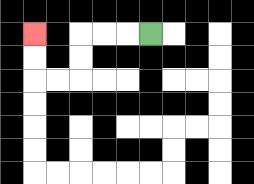{'start': '[6, 1]', 'end': '[1, 1]', 'path_directions': 'L,L,L,D,D,L,L,U,U', 'path_coordinates': '[[6, 1], [5, 1], [4, 1], [3, 1], [3, 2], [3, 3], [2, 3], [1, 3], [1, 2], [1, 1]]'}